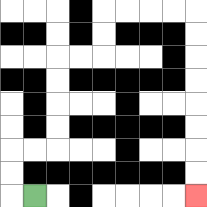{'start': '[1, 8]', 'end': '[8, 8]', 'path_directions': 'L,U,U,R,R,U,U,U,U,R,R,U,U,R,R,R,R,D,D,D,D,D,D,D,D', 'path_coordinates': '[[1, 8], [0, 8], [0, 7], [0, 6], [1, 6], [2, 6], [2, 5], [2, 4], [2, 3], [2, 2], [3, 2], [4, 2], [4, 1], [4, 0], [5, 0], [6, 0], [7, 0], [8, 0], [8, 1], [8, 2], [8, 3], [8, 4], [8, 5], [8, 6], [8, 7], [8, 8]]'}